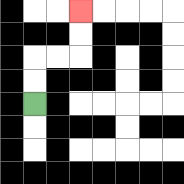{'start': '[1, 4]', 'end': '[3, 0]', 'path_directions': 'U,U,R,R,U,U', 'path_coordinates': '[[1, 4], [1, 3], [1, 2], [2, 2], [3, 2], [3, 1], [3, 0]]'}